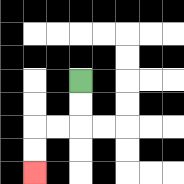{'start': '[3, 3]', 'end': '[1, 7]', 'path_directions': 'D,D,L,L,D,D', 'path_coordinates': '[[3, 3], [3, 4], [3, 5], [2, 5], [1, 5], [1, 6], [1, 7]]'}